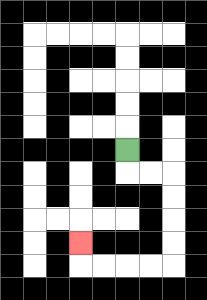{'start': '[5, 6]', 'end': '[3, 10]', 'path_directions': 'D,R,R,D,D,D,D,L,L,L,L,U', 'path_coordinates': '[[5, 6], [5, 7], [6, 7], [7, 7], [7, 8], [7, 9], [7, 10], [7, 11], [6, 11], [5, 11], [4, 11], [3, 11], [3, 10]]'}